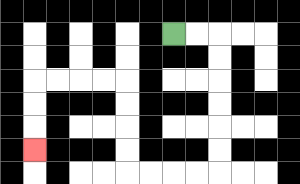{'start': '[7, 1]', 'end': '[1, 6]', 'path_directions': 'R,R,D,D,D,D,D,D,L,L,L,L,U,U,U,U,L,L,L,L,D,D,D', 'path_coordinates': '[[7, 1], [8, 1], [9, 1], [9, 2], [9, 3], [9, 4], [9, 5], [9, 6], [9, 7], [8, 7], [7, 7], [6, 7], [5, 7], [5, 6], [5, 5], [5, 4], [5, 3], [4, 3], [3, 3], [2, 3], [1, 3], [1, 4], [1, 5], [1, 6]]'}